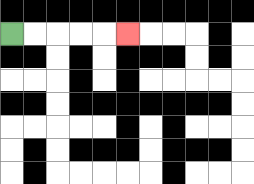{'start': '[0, 1]', 'end': '[5, 1]', 'path_directions': 'R,R,R,R,R', 'path_coordinates': '[[0, 1], [1, 1], [2, 1], [3, 1], [4, 1], [5, 1]]'}